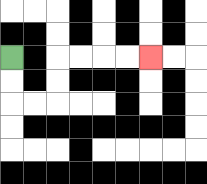{'start': '[0, 2]', 'end': '[6, 2]', 'path_directions': 'D,D,R,R,U,U,R,R,R,R', 'path_coordinates': '[[0, 2], [0, 3], [0, 4], [1, 4], [2, 4], [2, 3], [2, 2], [3, 2], [4, 2], [5, 2], [6, 2]]'}